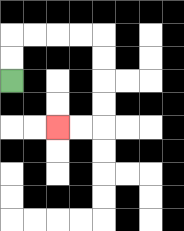{'start': '[0, 3]', 'end': '[2, 5]', 'path_directions': 'U,U,R,R,R,R,D,D,D,D,L,L', 'path_coordinates': '[[0, 3], [0, 2], [0, 1], [1, 1], [2, 1], [3, 1], [4, 1], [4, 2], [4, 3], [4, 4], [4, 5], [3, 5], [2, 5]]'}